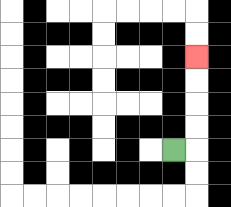{'start': '[7, 6]', 'end': '[8, 2]', 'path_directions': 'R,U,U,U,U', 'path_coordinates': '[[7, 6], [8, 6], [8, 5], [8, 4], [8, 3], [8, 2]]'}